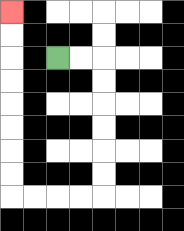{'start': '[2, 2]', 'end': '[0, 0]', 'path_directions': 'R,R,D,D,D,D,D,D,L,L,L,L,U,U,U,U,U,U,U,U', 'path_coordinates': '[[2, 2], [3, 2], [4, 2], [4, 3], [4, 4], [4, 5], [4, 6], [4, 7], [4, 8], [3, 8], [2, 8], [1, 8], [0, 8], [0, 7], [0, 6], [0, 5], [0, 4], [0, 3], [0, 2], [0, 1], [0, 0]]'}